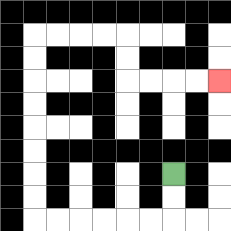{'start': '[7, 7]', 'end': '[9, 3]', 'path_directions': 'D,D,L,L,L,L,L,L,U,U,U,U,U,U,U,U,R,R,R,R,D,D,R,R,R,R', 'path_coordinates': '[[7, 7], [7, 8], [7, 9], [6, 9], [5, 9], [4, 9], [3, 9], [2, 9], [1, 9], [1, 8], [1, 7], [1, 6], [1, 5], [1, 4], [1, 3], [1, 2], [1, 1], [2, 1], [3, 1], [4, 1], [5, 1], [5, 2], [5, 3], [6, 3], [7, 3], [8, 3], [9, 3]]'}